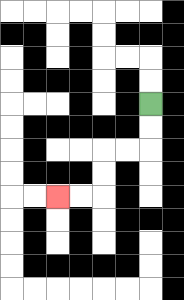{'start': '[6, 4]', 'end': '[2, 8]', 'path_directions': 'D,D,L,L,D,D,L,L', 'path_coordinates': '[[6, 4], [6, 5], [6, 6], [5, 6], [4, 6], [4, 7], [4, 8], [3, 8], [2, 8]]'}